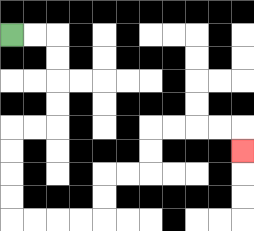{'start': '[0, 1]', 'end': '[10, 6]', 'path_directions': 'R,R,D,D,D,D,L,L,D,D,D,D,R,R,R,R,U,U,R,R,U,U,R,R,R,R,D', 'path_coordinates': '[[0, 1], [1, 1], [2, 1], [2, 2], [2, 3], [2, 4], [2, 5], [1, 5], [0, 5], [0, 6], [0, 7], [0, 8], [0, 9], [1, 9], [2, 9], [3, 9], [4, 9], [4, 8], [4, 7], [5, 7], [6, 7], [6, 6], [6, 5], [7, 5], [8, 5], [9, 5], [10, 5], [10, 6]]'}